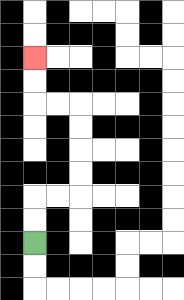{'start': '[1, 10]', 'end': '[1, 2]', 'path_directions': 'U,U,R,R,U,U,U,U,L,L,U,U', 'path_coordinates': '[[1, 10], [1, 9], [1, 8], [2, 8], [3, 8], [3, 7], [3, 6], [3, 5], [3, 4], [2, 4], [1, 4], [1, 3], [1, 2]]'}